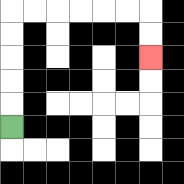{'start': '[0, 5]', 'end': '[6, 2]', 'path_directions': 'U,U,U,U,U,R,R,R,R,R,R,D,D', 'path_coordinates': '[[0, 5], [0, 4], [0, 3], [0, 2], [0, 1], [0, 0], [1, 0], [2, 0], [3, 0], [4, 0], [5, 0], [6, 0], [6, 1], [6, 2]]'}